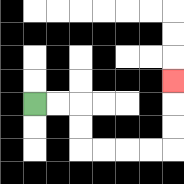{'start': '[1, 4]', 'end': '[7, 3]', 'path_directions': 'R,R,D,D,R,R,R,R,U,U,U', 'path_coordinates': '[[1, 4], [2, 4], [3, 4], [3, 5], [3, 6], [4, 6], [5, 6], [6, 6], [7, 6], [7, 5], [7, 4], [7, 3]]'}